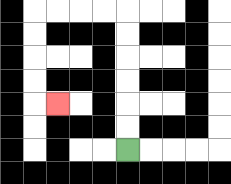{'start': '[5, 6]', 'end': '[2, 4]', 'path_directions': 'U,U,U,U,U,U,L,L,L,L,D,D,D,D,R', 'path_coordinates': '[[5, 6], [5, 5], [5, 4], [5, 3], [5, 2], [5, 1], [5, 0], [4, 0], [3, 0], [2, 0], [1, 0], [1, 1], [1, 2], [1, 3], [1, 4], [2, 4]]'}